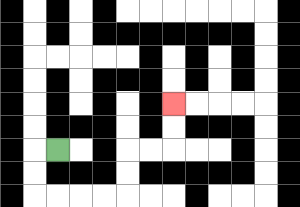{'start': '[2, 6]', 'end': '[7, 4]', 'path_directions': 'L,D,D,R,R,R,R,U,U,R,R,U,U', 'path_coordinates': '[[2, 6], [1, 6], [1, 7], [1, 8], [2, 8], [3, 8], [4, 8], [5, 8], [5, 7], [5, 6], [6, 6], [7, 6], [7, 5], [7, 4]]'}